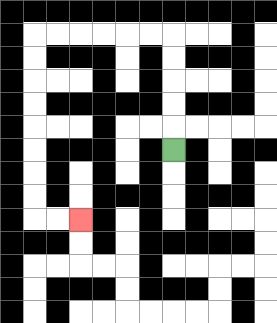{'start': '[7, 6]', 'end': '[3, 9]', 'path_directions': 'U,U,U,U,U,L,L,L,L,L,L,D,D,D,D,D,D,D,D,R,R', 'path_coordinates': '[[7, 6], [7, 5], [7, 4], [7, 3], [7, 2], [7, 1], [6, 1], [5, 1], [4, 1], [3, 1], [2, 1], [1, 1], [1, 2], [1, 3], [1, 4], [1, 5], [1, 6], [1, 7], [1, 8], [1, 9], [2, 9], [3, 9]]'}